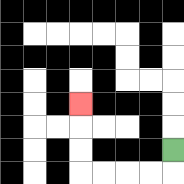{'start': '[7, 6]', 'end': '[3, 4]', 'path_directions': 'D,L,L,L,L,U,U,U', 'path_coordinates': '[[7, 6], [7, 7], [6, 7], [5, 7], [4, 7], [3, 7], [3, 6], [3, 5], [3, 4]]'}